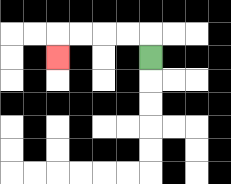{'start': '[6, 2]', 'end': '[2, 2]', 'path_directions': 'U,L,L,L,L,D', 'path_coordinates': '[[6, 2], [6, 1], [5, 1], [4, 1], [3, 1], [2, 1], [2, 2]]'}